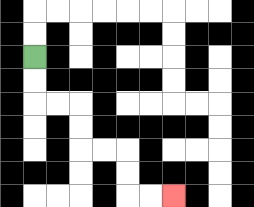{'start': '[1, 2]', 'end': '[7, 8]', 'path_directions': 'D,D,R,R,D,D,R,R,D,D,R,R', 'path_coordinates': '[[1, 2], [1, 3], [1, 4], [2, 4], [3, 4], [3, 5], [3, 6], [4, 6], [5, 6], [5, 7], [5, 8], [6, 8], [7, 8]]'}